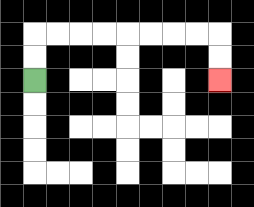{'start': '[1, 3]', 'end': '[9, 3]', 'path_directions': 'U,U,R,R,R,R,R,R,R,R,D,D', 'path_coordinates': '[[1, 3], [1, 2], [1, 1], [2, 1], [3, 1], [4, 1], [5, 1], [6, 1], [7, 1], [8, 1], [9, 1], [9, 2], [9, 3]]'}